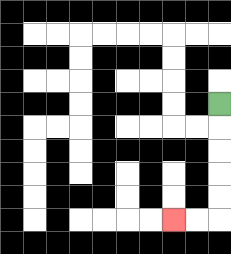{'start': '[9, 4]', 'end': '[7, 9]', 'path_directions': 'D,D,D,D,D,L,L', 'path_coordinates': '[[9, 4], [9, 5], [9, 6], [9, 7], [9, 8], [9, 9], [8, 9], [7, 9]]'}